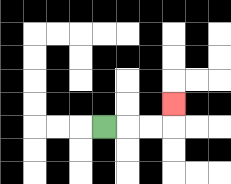{'start': '[4, 5]', 'end': '[7, 4]', 'path_directions': 'R,R,R,U', 'path_coordinates': '[[4, 5], [5, 5], [6, 5], [7, 5], [7, 4]]'}